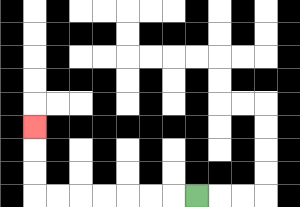{'start': '[8, 8]', 'end': '[1, 5]', 'path_directions': 'L,L,L,L,L,L,L,U,U,U', 'path_coordinates': '[[8, 8], [7, 8], [6, 8], [5, 8], [4, 8], [3, 8], [2, 8], [1, 8], [1, 7], [1, 6], [1, 5]]'}